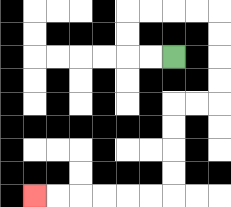{'start': '[7, 2]', 'end': '[1, 8]', 'path_directions': 'L,L,U,U,R,R,R,R,D,D,D,D,L,L,D,D,D,D,L,L,L,L,L,L', 'path_coordinates': '[[7, 2], [6, 2], [5, 2], [5, 1], [5, 0], [6, 0], [7, 0], [8, 0], [9, 0], [9, 1], [9, 2], [9, 3], [9, 4], [8, 4], [7, 4], [7, 5], [7, 6], [7, 7], [7, 8], [6, 8], [5, 8], [4, 8], [3, 8], [2, 8], [1, 8]]'}